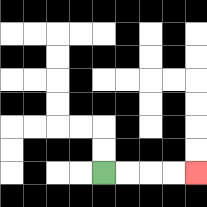{'start': '[4, 7]', 'end': '[8, 7]', 'path_directions': 'R,R,R,R', 'path_coordinates': '[[4, 7], [5, 7], [6, 7], [7, 7], [8, 7]]'}